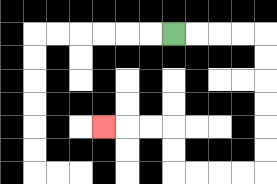{'start': '[7, 1]', 'end': '[4, 5]', 'path_directions': 'R,R,R,R,D,D,D,D,D,D,L,L,L,L,U,U,L,L,L', 'path_coordinates': '[[7, 1], [8, 1], [9, 1], [10, 1], [11, 1], [11, 2], [11, 3], [11, 4], [11, 5], [11, 6], [11, 7], [10, 7], [9, 7], [8, 7], [7, 7], [7, 6], [7, 5], [6, 5], [5, 5], [4, 5]]'}